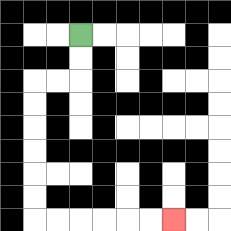{'start': '[3, 1]', 'end': '[7, 9]', 'path_directions': 'D,D,L,L,D,D,D,D,D,D,R,R,R,R,R,R', 'path_coordinates': '[[3, 1], [3, 2], [3, 3], [2, 3], [1, 3], [1, 4], [1, 5], [1, 6], [1, 7], [1, 8], [1, 9], [2, 9], [3, 9], [4, 9], [5, 9], [6, 9], [7, 9]]'}